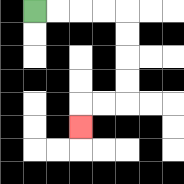{'start': '[1, 0]', 'end': '[3, 5]', 'path_directions': 'R,R,R,R,D,D,D,D,L,L,D', 'path_coordinates': '[[1, 0], [2, 0], [3, 0], [4, 0], [5, 0], [5, 1], [5, 2], [5, 3], [5, 4], [4, 4], [3, 4], [3, 5]]'}